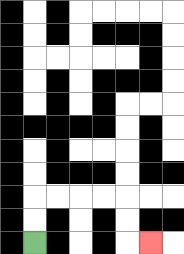{'start': '[1, 10]', 'end': '[6, 10]', 'path_directions': 'U,U,R,R,R,R,D,D,R', 'path_coordinates': '[[1, 10], [1, 9], [1, 8], [2, 8], [3, 8], [4, 8], [5, 8], [5, 9], [5, 10], [6, 10]]'}